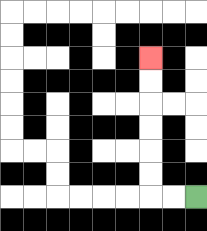{'start': '[8, 8]', 'end': '[6, 2]', 'path_directions': 'L,L,U,U,U,U,U,U', 'path_coordinates': '[[8, 8], [7, 8], [6, 8], [6, 7], [6, 6], [6, 5], [6, 4], [6, 3], [6, 2]]'}